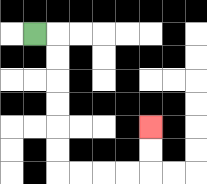{'start': '[1, 1]', 'end': '[6, 5]', 'path_directions': 'R,D,D,D,D,D,D,R,R,R,R,U,U', 'path_coordinates': '[[1, 1], [2, 1], [2, 2], [2, 3], [2, 4], [2, 5], [2, 6], [2, 7], [3, 7], [4, 7], [5, 7], [6, 7], [6, 6], [6, 5]]'}